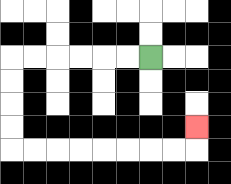{'start': '[6, 2]', 'end': '[8, 5]', 'path_directions': 'L,L,L,L,L,L,D,D,D,D,R,R,R,R,R,R,R,R,U', 'path_coordinates': '[[6, 2], [5, 2], [4, 2], [3, 2], [2, 2], [1, 2], [0, 2], [0, 3], [0, 4], [0, 5], [0, 6], [1, 6], [2, 6], [3, 6], [4, 6], [5, 6], [6, 6], [7, 6], [8, 6], [8, 5]]'}